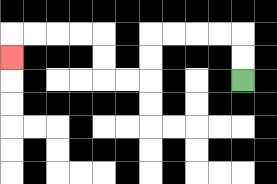{'start': '[10, 3]', 'end': '[0, 2]', 'path_directions': 'U,U,L,L,L,L,D,D,L,L,U,U,L,L,L,L,D', 'path_coordinates': '[[10, 3], [10, 2], [10, 1], [9, 1], [8, 1], [7, 1], [6, 1], [6, 2], [6, 3], [5, 3], [4, 3], [4, 2], [4, 1], [3, 1], [2, 1], [1, 1], [0, 1], [0, 2]]'}